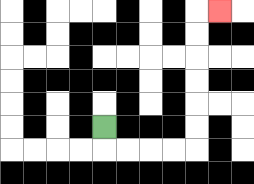{'start': '[4, 5]', 'end': '[9, 0]', 'path_directions': 'D,R,R,R,R,U,U,U,U,U,U,R', 'path_coordinates': '[[4, 5], [4, 6], [5, 6], [6, 6], [7, 6], [8, 6], [8, 5], [8, 4], [8, 3], [8, 2], [8, 1], [8, 0], [9, 0]]'}